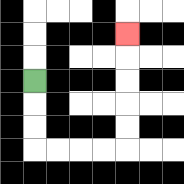{'start': '[1, 3]', 'end': '[5, 1]', 'path_directions': 'D,D,D,R,R,R,R,U,U,U,U,U', 'path_coordinates': '[[1, 3], [1, 4], [1, 5], [1, 6], [2, 6], [3, 6], [4, 6], [5, 6], [5, 5], [5, 4], [5, 3], [5, 2], [5, 1]]'}